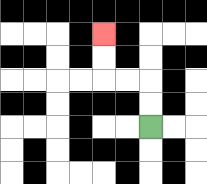{'start': '[6, 5]', 'end': '[4, 1]', 'path_directions': 'U,U,L,L,U,U', 'path_coordinates': '[[6, 5], [6, 4], [6, 3], [5, 3], [4, 3], [4, 2], [4, 1]]'}